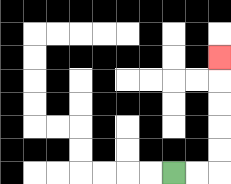{'start': '[7, 7]', 'end': '[9, 2]', 'path_directions': 'R,R,U,U,U,U,U', 'path_coordinates': '[[7, 7], [8, 7], [9, 7], [9, 6], [9, 5], [9, 4], [9, 3], [9, 2]]'}